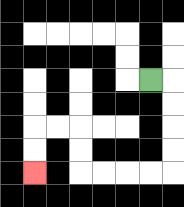{'start': '[6, 3]', 'end': '[1, 7]', 'path_directions': 'R,D,D,D,D,L,L,L,L,U,U,L,L,D,D', 'path_coordinates': '[[6, 3], [7, 3], [7, 4], [7, 5], [7, 6], [7, 7], [6, 7], [5, 7], [4, 7], [3, 7], [3, 6], [3, 5], [2, 5], [1, 5], [1, 6], [1, 7]]'}